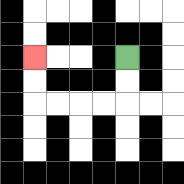{'start': '[5, 2]', 'end': '[1, 2]', 'path_directions': 'D,D,L,L,L,L,U,U', 'path_coordinates': '[[5, 2], [5, 3], [5, 4], [4, 4], [3, 4], [2, 4], [1, 4], [1, 3], [1, 2]]'}